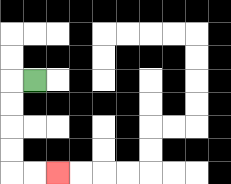{'start': '[1, 3]', 'end': '[2, 7]', 'path_directions': 'L,D,D,D,D,R,R', 'path_coordinates': '[[1, 3], [0, 3], [0, 4], [0, 5], [0, 6], [0, 7], [1, 7], [2, 7]]'}